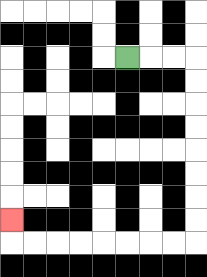{'start': '[5, 2]', 'end': '[0, 9]', 'path_directions': 'R,R,R,D,D,D,D,D,D,D,D,L,L,L,L,L,L,L,L,U', 'path_coordinates': '[[5, 2], [6, 2], [7, 2], [8, 2], [8, 3], [8, 4], [8, 5], [8, 6], [8, 7], [8, 8], [8, 9], [8, 10], [7, 10], [6, 10], [5, 10], [4, 10], [3, 10], [2, 10], [1, 10], [0, 10], [0, 9]]'}